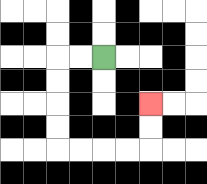{'start': '[4, 2]', 'end': '[6, 4]', 'path_directions': 'L,L,D,D,D,D,R,R,R,R,U,U', 'path_coordinates': '[[4, 2], [3, 2], [2, 2], [2, 3], [2, 4], [2, 5], [2, 6], [3, 6], [4, 6], [5, 6], [6, 6], [6, 5], [6, 4]]'}